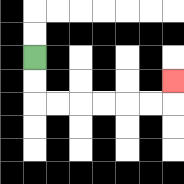{'start': '[1, 2]', 'end': '[7, 3]', 'path_directions': 'D,D,R,R,R,R,R,R,U', 'path_coordinates': '[[1, 2], [1, 3], [1, 4], [2, 4], [3, 4], [4, 4], [5, 4], [6, 4], [7, 4], [7, 3]]'}